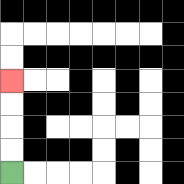{'start': '[0, 7]', 'end': '[0, 3]', 'path_directions': 'U,U,U,U', 'path_coordinates': '[[0, 7], [0, 6], [0, 5], [0, 4], [0, 3]]'}